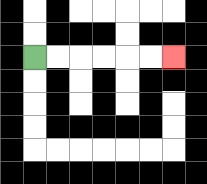{'start': '[1, 2]', 'end': '[7, 2]', 'path_directions': 'R,R,R,R,R,R', 'path_coordinates': '[[1, 2], [2, 2], [3, 2], [4, 2], [5, 2], [6, 2], [7, 2]]'}